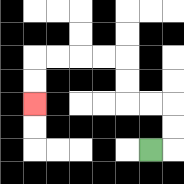{'start': '[6, 6]', 'end': '[1, 4]', 'path_directions': 'R,U,U,L,L,U,U,L,L,L,L,D,D', 'path_coordinates': '[[6, 6], [7, 6], [7, 5], [7, 4], [6, 4], [5, 4], [5, 3], [5, 2], [4, 2], [3, 2], [2, 2], [1, 2], [1, 3], [1, 4]]'}